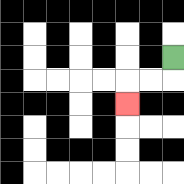{'start': '[7, 2]', 'end': '[5, 4]', 'path_directions': 'D,L,L,D', 'path_coordinates': '[[7, 2], [7, 3], [6, 3], [5, 3], [5, 4]]'}